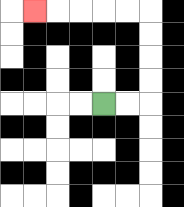{'start': '[4, 4]', 'end': '[1, 0]', 'path_directions': 'R,R,U,U,U,U,L,L,L,L,L', 'path_coordinates': '[[4, 4], [5, 4], [6, 4], [6, 3], [6, 2], [6, 1], [6, 0], [5, 0], [4, 0], [3, 0], [2, 0], [1, 0]]'}